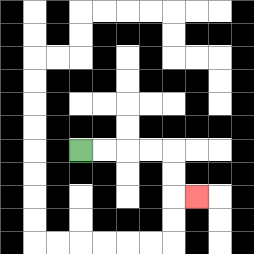{'start': '[3, 6]', 'end': '[8, 8]', 'path_directions': 'R,R,R,R,D,D,R', 'path_coordinates': '[[3, 6], [4, 6], [5, 6], [6, 6], [7, 6], [7, 7], [7, 8], [8, 8]]'}